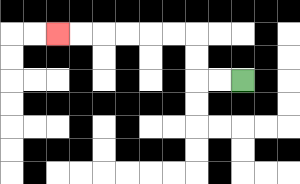{'start': '[10, 3]', 'end': '[2, 1]', 'path_directions': 'L,L,U,U,L,L,L,L,L,L', 'path_coordinates': '[[10, 3], [9, 3], [8, 3], [8, 2], [8, 1], [7, 1], [6, 1], [5, 1], [4, 1], [3, 1], [2, 1]]'}